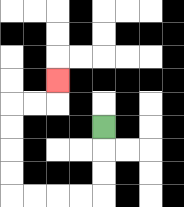{'start': '[4, 5]', 'end': '[2, 3]', 'path_directions': 'D,D,D,L,L,L,L,U,U,U,U,R,R,U', 'path_coordinates': '[[4, 5], [4, 6], [4, 7], [4, 8], [3, 8], [2, 8], [1, 8], [0, 8], [0, 7], [0, 6], [0, 5], [0, 4], [1, 4], [2, 4], [2, 3]]'}